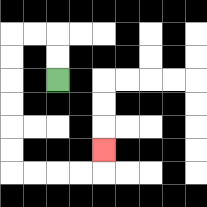{'start': '[2, 3]', 'end': '[4, 6]', 'path_directions': 'U,U,L,L,D,D,D,D,D,D,R,R,R,R,U', 'path_coordinates': '[[2, 3], [2, 2], [2, 1], [1, 1], [0, 1], [0, 2], [0, 3], [0, 4], [0, 5], [0, 6], [0, 7], [1, 7], [2, 7], [3, 7], [4, 7], [4, 6]]'}